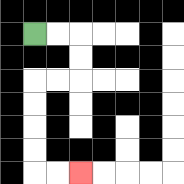{'start': '[1, 1]', 'end': '[3, 7]', 'path_directions': 'R,R,D,D,L,L,D,D,D,D,R,R', 'path_coordinates': '[[1, 1], [2, 1], [3, 1], [3, 2], [3, 3], [2, 3], [1, 3], [1, 4], [1, 5], [1, 6], [1, 7], [2, 7], [3, 7]]'}